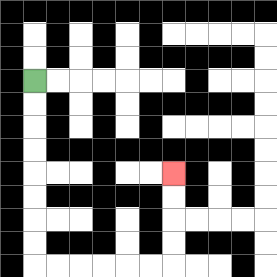{'start': '[1, 3]', 'end': '[7, 7]', 'path_directions': 'D,D,D,D,D,D,D,D,R,R,R,R,R,R,U,U,U,U', 'path_coordinates': '[[1, 3], [1, 4], [1, 5], [1, 6], [1, 7], [1, 8], [1, 9], [1, 10], [1, 11], [2, 11], [3, 11], [4, 11], [5, 11], [6, 11], [7, 11], [7, 10], [7, 9], [7, 8], [7, 7]]'}